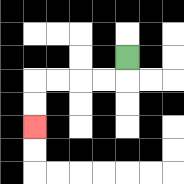{'start': '[5, 2]', 'end': '[1, 5]', 'path_directions': 'D,L,L,L,L,D,D', 'path_coordinates': '[[5, 2], [5, 3], [4, 3], [3, 3], [2, 3], [1, 3], [1, 4], [1, 5]]'}